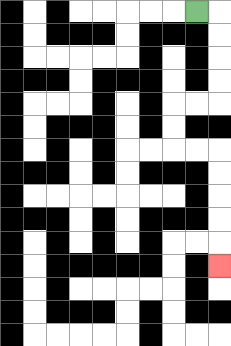{'start': '[8, 0]', 'end': '[9, 11]', 'path_directions': 'R,D,D,D,D,L,L,D,D,R,R,D,D,D,D,D', 'path_coordinates': '[[8, 0], [9, 0], [9, 1], [9, 2], [9, 3], [9, 4], [8, 4], [7, 4], [7, 5], [7, 6], [8, 6], [9, 6], [9, 7], [9, 8], [9, 9], [9, 10], [9, 11]]'}